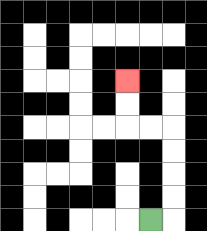{'start': '[6, 9]', 'end': '[5, 3]', 'path_directions': 'R,U,U,U,U,L,L,U,U', 'path_coordinates': '[[6, 9], [7, 9], [7, 8], [7, 7], [7, 6], [7, 5], [6, 5], [5, 5], [5, 4], [5, 3]]'}